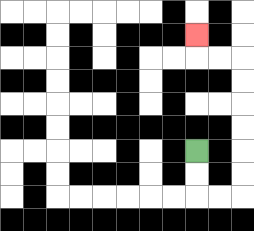{'start': '[8, 6]', 'end': '[8, 1]', 'path_directions': 'D,D,R,R,U,U,U,U,U,U,L,L,U', 'path_coordinates': '[[8, 6], [8, 7], [8, 8], [9, 8], [10, 8], [10, 7], [10, 6], [10, 5], [10, 4], [10, 3], [10, 2], [9, 2], [8, 2], [8, 1]]'}